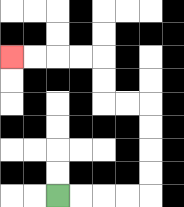{'start': '[2, 8]', 'end': '[0, 2]', 'path_directions': 'R,R,R,R,U,U,U,U,L,L,U,U,L,L,L,L', 'path_coordinates': '[[2, 8], [3, 8], [4, 8], [5, 8], [6, 8], [6, 7], [6, 6], [6, 5], [6, 4], [5, 4], [4, 4], [4, 3], [4, 2], [3, 2], [2, 2], [1, 2], [0, 2]]'}